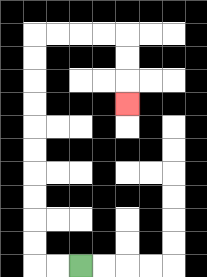{'start': '[3, 11]', 'end': '[5, 4]', 'path_directions': 'L,L,U,U,U,U,U,U,U,U,U,U,R,R,R,R,D,D,D', 'path_coordinates': '[[3, 11], [2, 11], [1, 11], [1, 10], [1, 9], [1, 8], [1, 7], [1, 6], [1, 5], [1, 4], [1, 3], [1, 2], [1, 1], [2, 1], [3, 1], [4, 1], [5, 1], [5, 2], [5, 3], [5, 4]]'}